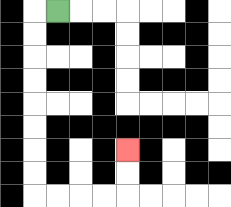{'start': '[2, 0]', 'end': '[5, 6]', 'path_directions': 'L,D,D,D,D,D,D,D,D,R,R,R,R,U,U', 'path_coordinates': '[[2, 0], [1, 0], [1, 1], [1, 2], [1, 3], [1, 4], [1, 5], [1, 6], [1, 7], [1, 8], [2, 8], [3, 8], [4, 8], [5, 8], [5, 7], [5, 6]]'}